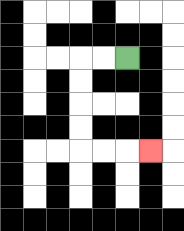{'start': '[5, 2]', 'end': '[6, 6]', 'path_directions': 'L,L,D,D,D,D,R,R,R', 'path_coordinates': '[[5, 2], [4, 2], [3, 2], [3, 3], [3, 4], [3, 5], [3, 6], [4, 6], [5, 6], [6, 6]]'}